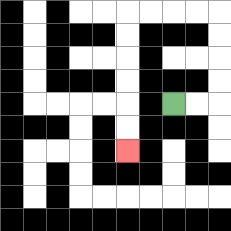{'start': '[7, 4]', 'end': '[5, 6]', 'path_directions': 'R,R,U,U,U,U,L,L,L,L,D,D,D,D,D,D', 'path_coordinates': '[[7, 4], [8, 4], [9, 4], [9, 3], [9, 2], [9, 1], [9, 0], [8, 0], [7, 0], [6, 0], [5, 0], [5, 1], [5, 2], [5, 3], [5, 4], [5, 5], [5, 6]]'}